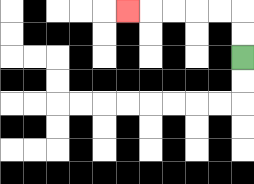{'start': '[10, 2]', 'end': '[5, 0]', 'path_directions': 'U,U,L,L,L,L,L', 'path_coordinates': '[[10, 2], [10, 1], [10, 0], [9, 0], [8, 0], [7, 0], [6, 0], [5, 0]]'}